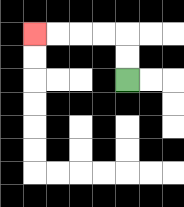{'start': '[5, 3]', 'end': '[1, 1]', 'path_directions': 'U,U,L,L,L,L', 'path_coordinates': '[[5, 3], [5, 2], [5, 1], [4, 1], [3, 1], [2, 1], [1, 1]]'}